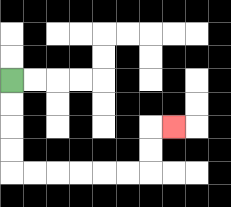{'start': '[0, 3]', 'end': '[7, 5]', 'path_directions': 'D,D,D,D,R,R,R,R,R,R,U,U,R', 'path_coordinates': '[[0, 3], [0, 4], [0, 5], [0, 6], [0, 7], [1, 7], [2, 7], [3, 7], [4, 7], [5, 7], [6, 7], [6, 6], [6, 5], [7, 5]]'}